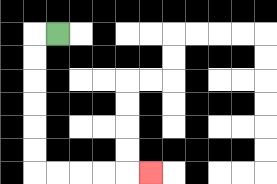{'start': '[2, 1]', 'end': '[6, 7]', 'path_directions': 'L,D,D,D,D,D,D,R,R,R,R,R', 'path_coordinates': '[[2, 1], [1, 1], [1, 2], [1, 3], [1, 4], [1, 5], [1, 6], [1, 7], [2, 7], [3, 7], [4, 7], [5, 7], [6, 7]]'}